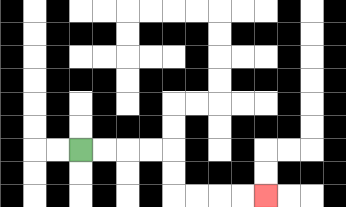{'start': '[3, 6]', 'end': '[11, 8]', 'path_directions': 'R,R,R,R,D,D,R,R,R,R', 'path_coordinates': '[[3, 6], [4, 6], [5, 6], [6, 6], [7, 6], [7, 7], [7, 8], [8, 8], [9, 8], [10, 8], [11, 8]]'}